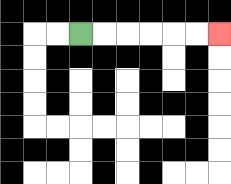{'start': '[3, 1]', 'end': '[9, 1]', 'path_directions': 'R,R,R,R,R,R', 'path_coordinates': '[[3, 1], [4, 1], [5, 1], [6, 1], [7, 1], [8, 1], [9, 1]]'}